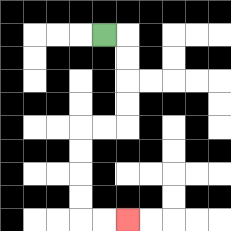{'start': '[4, 1]', 'end': '[5, 9]', 'path_directions': 'R,D,D,D,D,L,L,D,D,D,D,R,R', 'path_coordinates': '[[4, 1], [5, 1], [5, 2], [5, 3], [5, 4], [5, 5], [4, 5], [3, 5], [3, 6], [3, 7], [3, 8], [3, 9], [4, 9], [5, 9]]'}